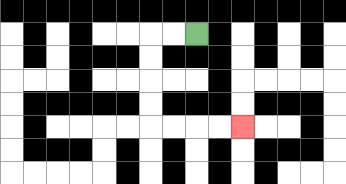{'start': '[8, 1]', 'end': '[10, 5]', 'path_directions': 'L,L,D,D,D,D,R,R,R,R', 'path_coordinates': '[[8, 1], [7, 1], [6, 1], [6, 2], [6, 3], [6, 4], [6, 5], [7, 5], [8, 5], [9, 5], [10, 5]]'}